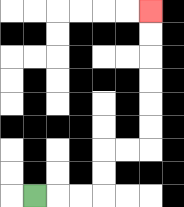{'start': '[1, 8]', 'end': '[6, 0]', 'path_directions': 'R,R,R,U,U,R,R,U,U,U,U,U,U', 'path_coordinates': '[[1, 8], [2, 8], [3, 8], [4, 8], [4, 7], [4, 6], [5, 6], [6, 6], [6, 5], [6, 4], [6, 3], [6, 2], [6, 1], [6, 0]]'}